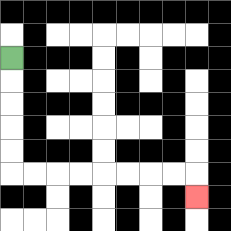{'start': '[0, 2]', 'end': '[8, 8]', 'path_directions': 'D,D,D,D,D,R,R,R,R,R,R,R,R,D', 'path_coordinates': '[[0, 2], [0, 3], [0, 4], [0, 5], [0, 6], [0, 7], [1, 7], [2, 7], [3, 7], [4, 7], [5, 7], [6, 7], [7, 7], [8, 7], [8, 8]]'}